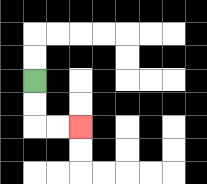{'start': '[1, 3]', 'end': '[3, 5]', 'path_directions': 'D,D,R,R', 'path_coordinates': '[[1, 3], [1, 4], [1, 5], [2, 5], [3, 5]]'}